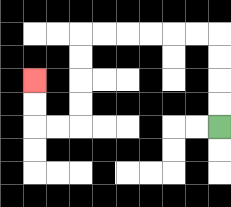{'start': '[9, 5]', 'end': '[1, 3]', 'path_directions': 'U,U,U,U,L,L,L,L,L,L,D,D,D,D,L,L,U,U', 'path_coordinates': '[[9, 5], [9, 4], [9, 3], [9, 2], [9, 1], [8, 1], [7, 1], [6, 1], [5, 1], [4, 1], [3, 1], [3, 2], [3, 3], [3, 4], [3, 5], [2, 5], [1, 5], [1, 4], [1, 3]]'}